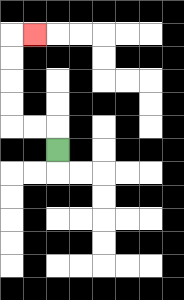{'start': '[2, 6]', 'end': '[1, 1]', 'path_directions': 'U,L,L,U,U,U,U,R', 'path_coordinates': '[[2, 6], [2, 5], [1, 5], [0, 5], [0, 4], [0, 3], [0, 2], [0, 1], [1, 1]]'}